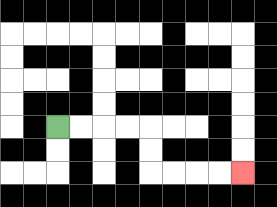{'start': '[2, 5]', 'end': '[10, 7]', 'path_directions': 'R,R,R,R,D,D,R,R,R,R', 'path_coordinates': '[[2, 5], [3, 5], [4, 5], [5, 5], [6, 5], [6, 6], [6, 7], [7, 7], [8, 7], [9, 7], [10, 7]]'}